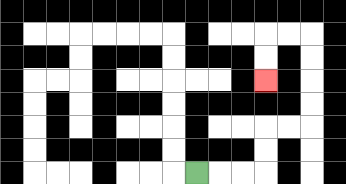{'start': '[8, 7]', 'end': '[11, 3]', 'path_directions': 'R,R,R,U,U,R,R,U,U,U,U,L,L,D,D', 'path_coordinates': '[[8, 7], [9, 7], [10, 7], [11, 7], [11, 6], [11, 5], [12, 5], [13, 5], [13, 4], [13, 3], [13, 2], [13, 1], [12, 1], [11, 1], [11, 2], [11, 3]]'}